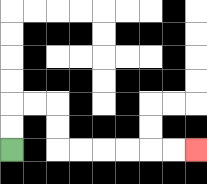{'start': '[0, 6]', 'end': '[8, 6]', 'path_directions': 'U,U,R,R,D,D,R,R,R,R,R,R', 'path_coordinates': '[[0, 6], [0, 5], [0, 4], [1, 4], [2, 4], [2, 5], [2, 6], [3, 6], [4, 6], [5, 6], [6, 6], [7, 6], [8, 6]]'}